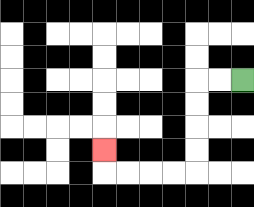{'start': '[10, 3]', 'end': '[4, 6]', 'path_directions': 'L,L,D,D,D,D,L,L,L,L,U', 'path_coordinates': '[[10, 3], [9, 3], [8, 3], [8, 4], [8, 5], [8, 6], [8, 7], [7, 7], [6, 7], [5, 7], [4, 7], [4, 6]]'}